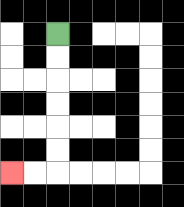{'start': '[2, 1]', 'end': '[0, 7]', 'path_directions': 'D,D,D,D,D,D,L,L', 'path_coordinates': '[[2, 1], [2, 2], [2, 3], [2, 4], [2, 5], [2, 6], [2, 7], [1, 7], [0, 7]]'}